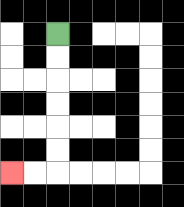{'start': '[2, 1]', 'end': '[0, 7]', 'path_directions': 'D,D,D,D,D,D,L,L', 'path_coordinates': '[[2, 1], [2, 2], [2, 3], [2, 4], [2, 5], [2, 6], [2, 7], [1, 7], [0, 7]]'}